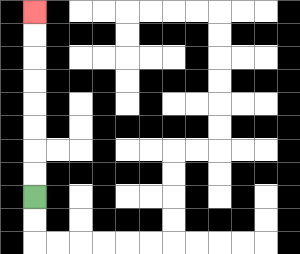{'start': '[1, 8]', 'end': '[1, 0]', 'path_directions': 'U,U,U,U,U,U,U,U', 'path_coordinates': '[[1, 8], [1, 7], [1, 6], [1, 5], [1, 4], [1, 3], [1, 2], [1, 1], [1, 0]]'}